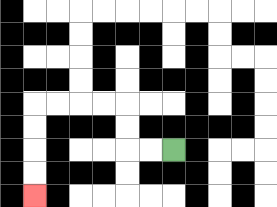{'start': '[7, 6]', 'end': '[1, 8]', 'path_directions': 'L,L,U,U,L,L,L,L,D,D,D,D', 'path_coordinates': '[[7, 6], [6, 6], [5, 6], [5, 5], [5, 4], [4, 4], [3, 4], [2, 4], [1, 4], [1, 5], [1, 6], [1, 7], [1, 8]]'}